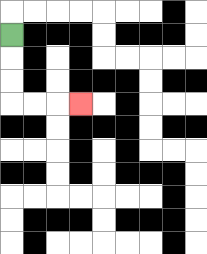{'start': '[0, 1]', 'end': '[3, 4]', 'path_directions': 'D,D,D,R,R,R', 'path_coordinates': '[[0, 1], [0, 2], [0, 3], [0, 4], [1, 4], [2, 4], [3, 4]]'}